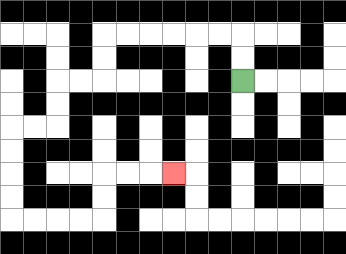{'start': '[10, 3]', 'end': '[7, 7]', 'path_directions': 'U,U,L,L,L,L,L,L,D,D,L,L,D,D,L,L,D,D,D,D,R,R,R,R,U,U,R,R,R', 'path_coordinates': '[[10, 3], [10, 2], [10, 1], [9, 1], [8, 1], [7, 1], [6, 1], [5, 1], [4, 1], [4, 2], [4, 3], [3, 3], [2, 3], [2, 4], [2, 5], [1, 5], [0, 5], [0, 6], [0, 7], [0, 8], [0, 9], [1, 9], [2, 9], [3, 9], [4, 9], [4, 8], [4, 7], [5, 7], [6, 7], [7, 7]]'}